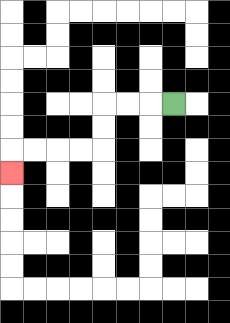{'start': '[7, 4]', 'end': '[0, 7]', 'path_directions': 'L,L,L,D,D,L,L,L,L,D', 'path_coordinates': '[[7, 4], [6, 4], [5, 4], [4, 4], [4, 5], [4, 6], [3, 6], [2, 6], [1, 6], [0, 6], [0, 7]]'}